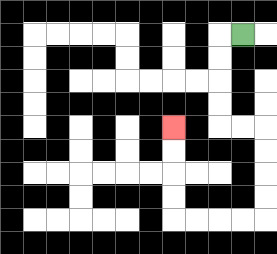{'start': '[10, 1]', 'end': '[7, 5]', 'path_directions': 'L,D,D,D,D,R,R,D,D,D,D,L,L,L,L,U,U,U,U', 'path_coordinates': '[[10, 1], [9, 1], [9, 2], [9, 3], [9, 4], [9, 5], [10, 5], [11, 5], [11, 6], [11, 7], [11, 8], [11, 9], [10, 9], [9, 9], [8, 9], [7, 9], [7, 8], [7, 7], [7, 6], [7, 5]]'}